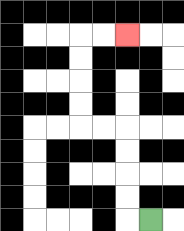{'start': '[6, 9]', 'end': '[5, 1]', 'path_directions': 'L,U,U,U,U,L,L,U,U,U,U,R,R', 'path_coordinates': '[[6, 9], [5, 9], [5, 8], [5, 7], [5, 6], [5, 5], [4, 5], [3, 5], [3, 4], [3, 3], [3, 2], [3, 1], [4, 1], [5, 1]]'}